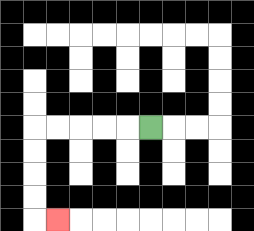{'start': '[6, 5]', 'end': '[2, 9]', 'path_directions': 'L,L,L,L,L,D,D,D,D,R', 'path_coordinates': '[[6, 5], [5, 5], [4, 5], [3, 5], [2, 5], [1, 5], [1, 6], [1, 7], [1, 8], [1, 9], [2, 9]]'}